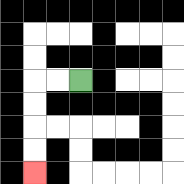{'start': '[3, 3]', 'end': '[1, 7]', 'path_directions': 'L,L,D,D,D,D', 'path_coordinates': '[[3, 3], [2, 3], [1, 3], [1, 4], [1, 5], [1, 6], [1, 7]]'}